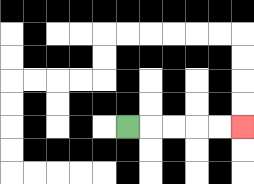{'start': '[5, 5]', 'end': '[10, 5]', 'path_directions': 'R,R,R,R,R', 'path_coordinates': '[[5, 5], [6, 5], [7, 5], [8, 5], [9, 5], [10, 5]]'}